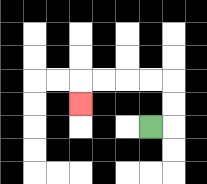{'start': '[6, 5]', 'end': '[3, 4]', 'path_directions': 'R,U,U,L,L,L,L,D', 'path_coordinates': '[[6, 5], [7, 5], [7, 4], [7, 3], [6, 3], [5, 3], [4, 3], [3, 3], [3, 4]]'}